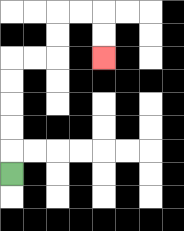{'start': '[0, 7]', 'end': '[4, 2]', 'path_directions': 'U,U,U,U,U,R,R,U,U,R,R,D,D', 'path_coordinates': '[[0, 7], [0, 6], [0, 5], [0, 4], [0, 3], [0, 2], [1, 2], [2, 2], [2, 1], [2, 0], [3, 0], [4, 0], [4, 1], [4, 2]]'}